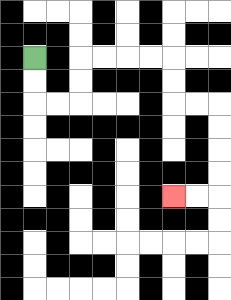{'start': '[1, 2]', 'end': '[7, 8]', 'path_directions': 'D,D,R,R,U,U,R,R,R,R,D,D,R,R,D,D,D,D,L,L', 'path_coordinates': '[[1, 2], [1, 3], [1, 4], [2, 4], [3, 4], [3, 3], [3, 2], [4, 2], [5, 2], [6, 2], [7, 2], [7, 3], [7, 4], [8, 4], [9, 4], [9, 5], [9, 6], [9, 7], [9, 8], [8, 8], [7, 8]]'}